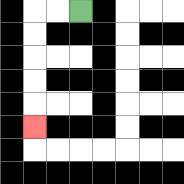{'start': '[3, 0]', 'end': '[1, 5]', 'path_directions': 'L,L,D,D,D,D,D', 'path_coordinates': '[[3, 0], [2, 0], [1, 0], [1, 1], [1, 2], [1, 3], [1, 4], [1, 5]]'}